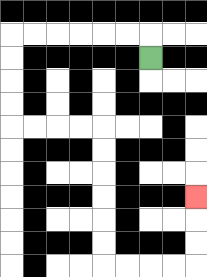{'start': '[6, 2]', 'end': '[8, 8]', 'path_directions': 'U,L,L,L,L,L,L,D,D,D,D,R,R,R,R,D,D,D,D,D,D,R,R,R,R,U,U,U', 'path_coordinates': '[[6, 2], [6, 1], [5, 1], [4, 1], [3, 1], [2, 1], [1, 1], [0, 1], [0, 2], [0, 3], [0, 4], [0, 5], [1, 5], [2, 5], [3, 5], [4, 5], [4, 6], [4, 7], [4, 8], [4, 9], [4, 10], [4, 11], [5, 11], [6, 11], [7, 11], [8, 11], [8, 10], [8, 9], [8, 8]]'}